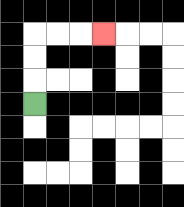{'start': '[1, 4]', 'end': '[4, 1]', 'path_directions': 'U,U,U,R,R,R', 'path_coordinates': '[[1, 4], [1, 3], [1, 2], [1, 1], [2, 1], [3, 1], [4, 1]]'}